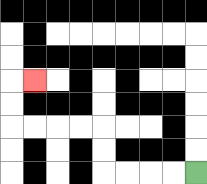{'start': '[8, 7]', 'end': '[1, 3]', 'path_directions': 'L,L,L,L,U,U,L,L,L,L,U,U,R', 'path_coordinates': '[[8, 7], [7, 7], [6, 7], [5, 7], [4, 7], [4, 6], [4, 5], [3, 5], [2, 5], [1, 5], [0, 5], [0, 4], [0, 3], [1, 3]]'}